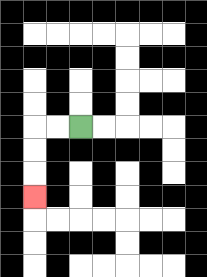{'start': '[3, 5]', 'end': '[1, 8]', 'path_directions': 'L,L,D,D,D', 'path_coordinates': '[[3, 5], [2, 5], [1, 5], [1, 6], [1, 7], [1, 8]]'}